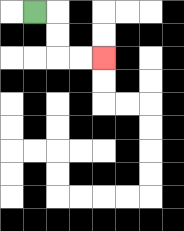{'start': '[1, 0]', 'end': '[4, 2]', 'path_directions': 'R,D,D,R,R', 'path_coordinates': '[[1, 0], [2, 0], [2, 1], [2, 2], [3, 2], [4, 2]]'}